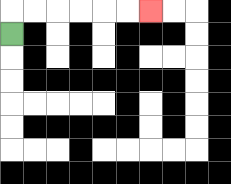{'start': '[0, 1]', 'end': '[6, 0]', 'path_directions': 'U,R,R,R,R,R,R', 'path_coordinates': '[[0, 1], [0, 0], [1, 0], [2, 0], [3, 0], [4, 0], [5, 0], [6, 0]]'}